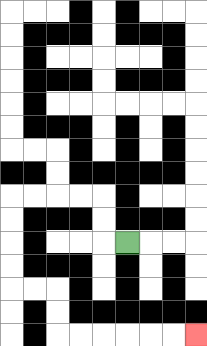{'start': '[5, 10]', 'end': '[8, 14]', 'path_directions': 'L,U,U,L,L,L,L,D,D,D,D,R,R,D,D,R,R,R,R,R,R', 'path_coordinates': '[[5, 10], [4, 10], [4, 9], [4, 8], [3, 8], [2, 8], [1, 8], [0, 8], [0, 9], [0, 10], [0, 11], [0, 12], [1, 12], [2, 12], [2, 13], [2, 14], [3, 14], [4, 14], [5, 14], [6, 14], [7, 14], [8, 14]]'}